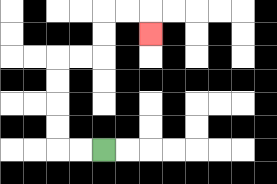{'start': '[4, 6]', 'end': '[6, 1]', 'path_directions': 'L,L,U,U,U,U,R,R,U,U,R,R,D', 'path_coordinates': '[[4, 6], [3, 6], [2, 6], [2, 5], [2, 4], [2, 3], [2, 2], [3, 2], [4, 2], [4, 1], [4, 0], [5, 0], [6, 0], [6, 1]]'}